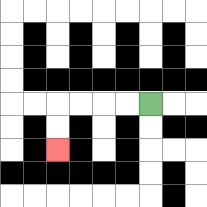{'start': '[6, 4]', 'end': '[2, 6]', 'path_directions': 'L,L,L,L,D,D', 'path_coordinates': '[[6, 4], [5, 4], [4, 4], [3, 4], [2, 4], [2, 5], [2, 6]]'}